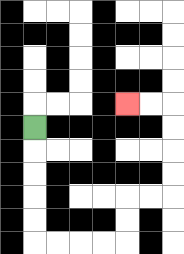{'start': '[1, 5]', 'end': '[5, 4]', 'path_directions': 'D,D,D,D,D,R,R,R,R,U,U,R,R,U,U,U,U,L,L', 'path_coordinates': '[[1, 5], [1, 6], [1, 7], [1, 8], [1, 9], [1, 10], [2, 10], [3, 10], [4, 10], [5, 10], [5, 9], [5, 8], [6, 8], [7, 8], [7, 7], [7, 6], [7, 5], [7, 4], [6, 4], [5, 4]]'}